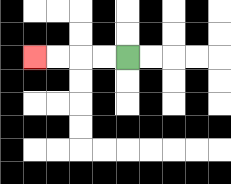{'start': '[5, 2]', 'end': '[1, 2]', 'path_directions': 'L,L,L,L', 'path_coordinates': '[[5, 2], [4, 2], [3, 2], [2, 2], [1, 2]]'}